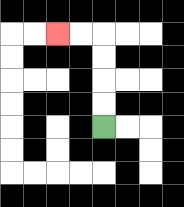{'start': '[4, 5]', 'end': '[2, 1]', 'path_directions': 'U,U,U,U,L,L', 'path_coordinates': '[[4, 5], [4, 4], [4, 3], [4, 2], [4, 1], [3, 1], [2, 1]]'}